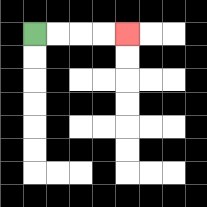{'start': '[1, 1]', 'end': '[5, 1]', 'path_directions': 'R,R,R,R', 'path_coordinates': '[[1, 1], [2, 1], [3, 1], [4, 1], [5, 1]]'}